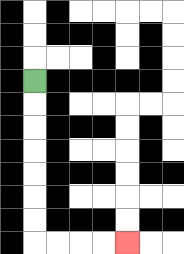{'start': '[1, 3]', 'end': '[5, 10]', 'path_directions': 'D,D,D,D,D,D,D,R,R,R,R', 'path_coordinates': '[[1, 3], [1, 4], [1, 5], [1, 6], [1, 7], [1, 8], [1, 9], [1, 10], [2, 10], [3, 10], [4, 10], [5, 10]]'}